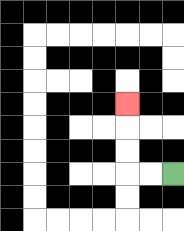{'start': '[7, 7]', 'end': '[5, 4]', 'path_directions': 'L,L,U,U,U', 'path_coordinates': '[[7, 7], [6, 7], [5, 7], [5, 6], [5, 5], [5, 4]]'}